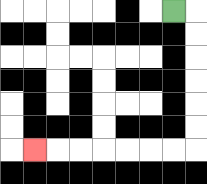{'start': '[7, 0]', 'end': '[1, 6]', 'path_directions': 'R,D,D,D,D,D,D,L,L,L,L,L,L,L', 'path_coordinates': '[[7, 0], [8, 0], [8, 1], [8, 2], [8, 3], [8, 4], [8, 5], [8, 6], [7, 6], [6, 6], [5, 6], [4, 6], [3, 6], [2, 6], [1, 6]]'}